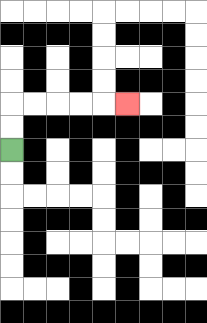{'start': '[0, 6]', 'end': '[5, 4]', 'path_directions': 'U,U,R,R,R,R,R', 'path_coordinates': '[[0, 6], [0, 5], [0, 4], [1, 4], [2, 4], [3, 4], [4, 4], [5, 4]]'}